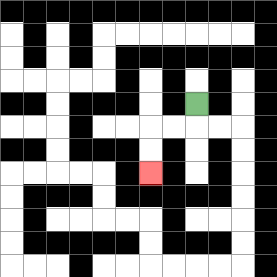{'start': '[8, 4]', 'end': '[6, 7]', 'path_directions': 'D,L,L,D,D', 'path_coordinates': '[[8, 4], [8, 5], [7, 5], [6, 5], [6, 6], [6, 7]]'}